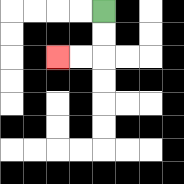{'start': '[4, 0]', 'end': '[2, 2]', 'path_directions': 'D,D,L,L', 'path_coordinates': '[[4, 0], [4, 1], [4, 2], [3, 2], [2, 2]]'}